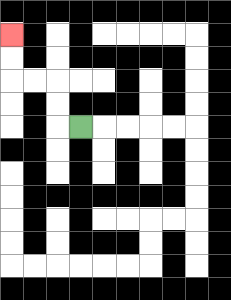{'start': '[3, 5]', 'end': '[0, 1]', 'path_directions': 'L,U,U,L,L,U,U', 'path_coordinates': '[[3, 5], [2, 5], [2, 4], [2, 3], [1, 3], [0, 3], [0, 2], [0, 1]]'}